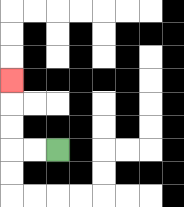{'start': '[2, 6]', 'end': '[0, 3]', 'path_directions': 'L,L,U,U,U', 'path_coordinates': '[[2, 6], [1, 6], [0, 6], [0, 5], [0, 4], [0, 3]]'}